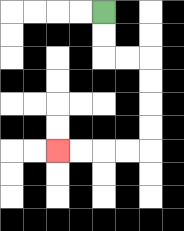{'start': '[4, 0]', 'end': '[2, 6]', 'path_directions': 'D,D,R,R,D,D,D,D,L,L,L,L', 'path_coordinates': '[[4, 0], [4, 1], [4, 2], [5, 2], [6, 2], [6, 3], [6, 4], [6, 5], [6, 6], [5, 6], [4, 6], [3, 6], [2, 6]]'}